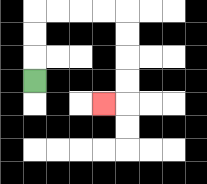{'start': '[1, 3]', 'end': '[4, 4]', 'path_directions': 'U,U,U,R,R,R,R,D,D,D,D,L', 'path_coordinates': '[[1, 3], [1, 2], [1, 1], [1, 0], [2, 0], [3, 0], [4, 0], [5, 0], [5, 1], [5, 2], [5, 3], [5, 4], [4, 4]]'}